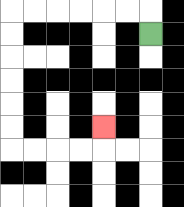{'start': '[6, 1]', 'end': '[4, 5]', 'path_directions': 'U,L,L,L,L,L,L,D,D,D,D,D,D,R,R,R,R,U', 'path_coordinates': '[[6, 1], [6, 0], [5, 0], [4, 0], [3, 0], [2, 0], [1, 0], [0, 0], [0, 1], [0, 2], [0, 3], [0, 4], [0, 5], [0, 6], [1, 6], [2, 6], [3, 6], [4, 6], [4, 5]]'}